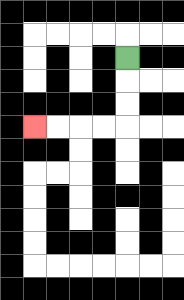{'start': '[5, 2]', 'end': '[1, 5]', 'path_directions': 'D,D,D,L,L,L,L', 'path_coordinates': '[[5, 2], [5, 3], [5, 4], [5, 5], [4, 5], [3, 5], [2, 5], [1, 5]]'}